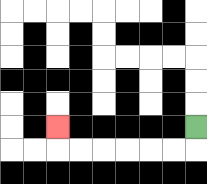{'start': '[8, 5]', 'end': '[2, 5]', 'path_directions': 'D,L,L,L,L,L,L,U', 'path_coordinates': '[[8, 5], [8, 6], [7, 6], [6, 6], [5, 6], [4, 6], [3, 6], [2, 6], [2, 5]]'}